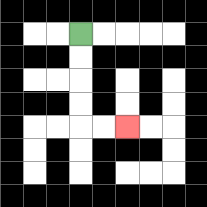{'start': '[3, 1]', 'end': '[5, 5]', 'path_directions': 'D,D,D,D,R,R', 'path_coordinates': '[[3, 1], [3, 2], [3, 3], [3, 4], [3, 5], [4, 5], [5, 5]]'}